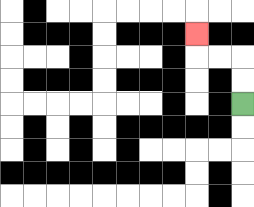{'start': '[10, 4]', 'end': '[8, 1]', 'path_directions': 'U,U,L,L,U', 'path_coordinates': '[[10, 4], [10, 3], [10, 2], [9, 2], [8, 2], [8, 1]]'}